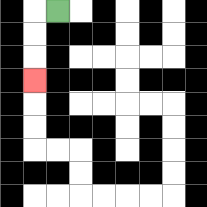{'start': '[2, 0]', 'end': '[1, 3]', 'path_directions': 'L,D,D,D', 'path_coordinates': '[[2, 0], [1, 0], [1, 1], [1, 2], [1, 3]]'}